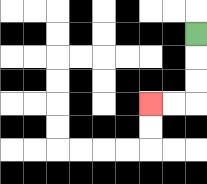{'start': '[8, 1]', 'end': '[6, 4]', 'path_directions': 'D,D,D,L,L', 'path_coordinates': '[[8, 1], [8, 2], [8, 3], [8, 4], [7, 4], [6, 4]]'}